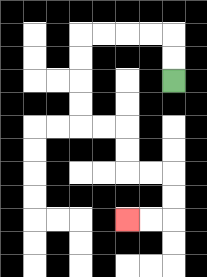{'start': '[7, 3]', 'end': '[5, 9]', 'path_directions': 'U,U,L,L,L,L,D,D,D,D,R,R,D,D,R,R,D,D,L,L', 'path_coordinates': '[[7, 3], [7, 2], [7, 1], [6, 1], [5, 1], [4, 1], [3, 1], [3, 2], [3, 3], [3, 4], [3, 5], [4, 5], [5, 5], [5, 6], [5, 7], [6, 7], [7, 7], [7, 8], [7, 9], [6, 9], [5, 9]]'}